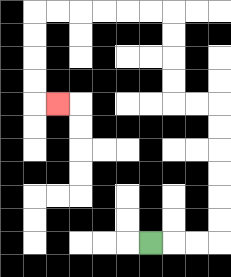{'start': '[6, 10]', 'end': '[2, 4]', 'path_directions': 'R,R,R,U,U,U,U,U,U,L,L,U,U,U,U,L,L,L,L,L,L,D,D,D,D,R', 'path_coordinates': '[[6, 10], [7, 10], [8, 10], [9, 10], [9, 9], [9, 8], [9, 7], [9, 6], [9, 5], [9, 4], [8, 4], [7, 4], [7, 3], [7, 2], [7, 1], [7, 0], [6, 0], [5, 0], [4, 0], [3, 0], [2, 0], [1, 0], [1, 1], [1, 2], [1, 3], [1, 4], [2, 4]]'}